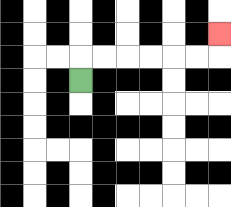{'start': '[3, 3]', 'end': '[9, 1]', 'path_directions': 'U,R,R,R,R,R,R,U', 'path_coordinates': '[[3, 3], [3, 2], [4, 2], [5, 2], [6, 2], [7, 2], [8, 2], [9, 2], [9, 1]]'}